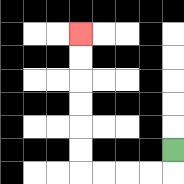{'start': '[7, 6]', 'end': '[3, 1]', 'path_directions': 'D,L,L,L,L,U,U,U,U,U,U', 'path_coordinates': '[[7, 6], [7, 7], [6, 7], [5, 7], [4, 7], [3, 7], [3, 6], [3, 5], [3, 4], [3, 3], [3, 2], [3, 1]]'}